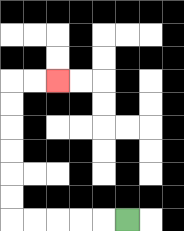{'start': '[5, 9]', 'end': '[2, 3]', 'path_directions': 'L,L,L,L,L,U,U,U,U,U,U,R,R', 'path_coordinates': '[[5, 9], [4, 9], [3, 9], [2, 9], [1, 9], [0, 9], [0, 8], [0, 7], [0, 6], [0, 5], [0, 4], [0, 3], [1, 3], [2, 3]]'}